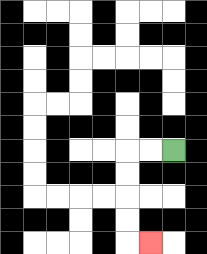{'start': '[7, 6]', 'end': '[6, 10]', 'path_directions': 'L,L,D,D,D,D,R', 'path_coordinates': '[[7, 6], [6, 6], [5, 6], [5, 7], [5, 8], [5, 9], [5, 10], [6, 10]]'}